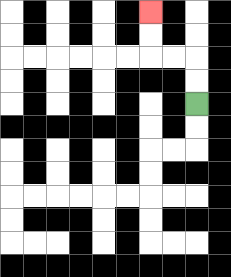{'start': '[8, 4]', 'end': '[6, 0]', 'path_directions': 'U,U,L,L,U,U', 'path_coordinates': '[[8, 4], [8, 3], [8, 2], [7, 2], [6, 2], [6, 1], [6, 0]]'}